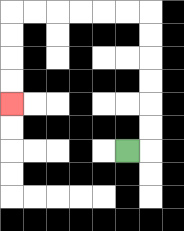{'start': '[5, 6]', 'end': '[0, 4]', 'path_directions': 'R,U,U,U,U,U,U,L,L,L,L,L,L,D,D,D,D', 'path_coordinates': '[[5, 6], [6, 6], [6, 5], [6, 4], [6, 3], [6, 2], [6, 1], [6, 0], [5, 0], [4, 0], [3, 0], [2, 0], [1, 0], [0, 0], [0, 1], [0, 2], [0, 3], [0, 4]]'}